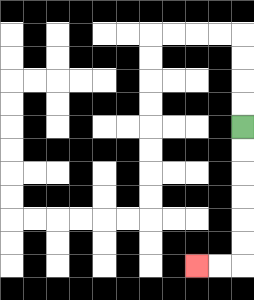{'start': '[10, 5]', 'end': '[8, 11]', 'path_directions': 'D,D,D,D,D,D,L,L', 'path_coordinates': '[[10, 5], [10, 6], [10, 7], [10, 8], [10, 9], [10, 10], [10, 11], [9, 11], [8, 11]]'}